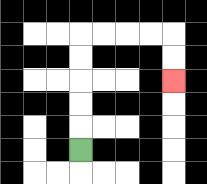{'start': '[3, 6]', 'end': '[7, 3]', 'path_directions': 'U,U,U,U,U,R,R,R,R,D,D', 'path_coordinates': '[[3, 6], [3, 5], [3, 4], [3, 3], [3, 2], [3, 1], [4, 1], [5, 1], [6, 1], [7, 1], [7, 2], [7, 3]]'}